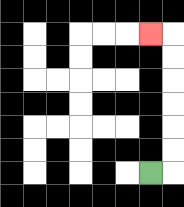{'start': '[6, 7]', 'end': '[6, 1]', 'path_directions': 'R,U,U,U,U,U,U,L', 'path_coordinates': '[[6, 7], [7, 7], [7, 6], [7, 5], [7, 4], [7, 3], [7, 2], [7, 1], [6, 1]]'}